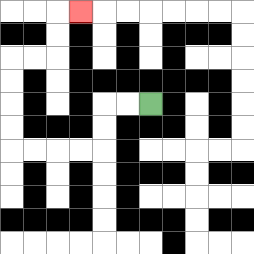{'start': '[6, 4]', 'end': '[3, 0]', 'path_directions': 'L,L,D,D,L,L,L,L,U,U,U,U,R,R,U,U,R', 'path_coordinates': '[[6, 4], [5, 4], [4, 4], [4, 5], [4, 6], [3, 6], [2, 6], [1, 6], [0, 6], [0, 5], [0, 4], [0, 3], [0, 2], [1, 2], [2, 2], [2, 1], [2, 0], [3, 0]]'}